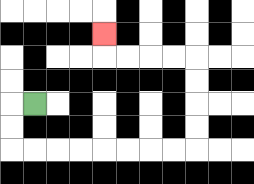{'start': '[1, 4]', 'end': '[4, 1]', 'path_directions': 'L,D,D,R,R,R,R,R,R,R,R,U,U,U,U,L,L,L,L,U', 'path_coordinates': '[[1, 4], [0, 4], [0, 5], [0, 6], [1, 6], [2, 6], [3, 6], [4, 6], [5, 6], [6, 6], [7, 6], [8, 6], [8, 5], [8, 4], [8, 3], [8, 2], [7, 2], [6, 2], [5, 2], [4, 2], [4, 1]]'}